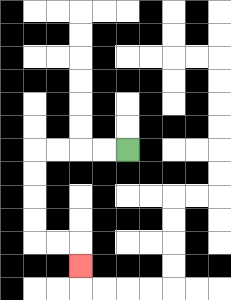{'start': '[5, 6]', 'end': '[3, 11]', 'path_directions': 'L,L,L,L,D,D,D,D,R,R,D', 'path_coordinates': '[[5, 6], [4, 6], [3, 6], [2, 6], [1, 6], [1, 7], [1, 8], [1, 9], [1, 10], [2, 10], [3, 10], [3, 11]]'}